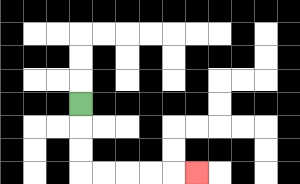{'start': '[3, 4]', 'end': '[8, 7]', 'path_directions': 'D,D,D,R,R,R,R,R', 'path_coordinates': '[[3, 4], [3, 5], [3, 6], [3, 7], [4, 7], [5, 7], [6, 7], [7, 7], [8, 7]]'}